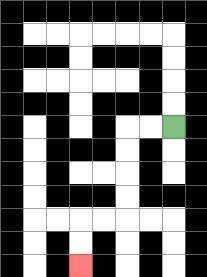{'start': '[7, 5]', 'end': '[3, 11]', 'path_directions': 'L,L,D,D,D,D,L,L,D,D', 'path_coordinates': '[[7, 5], [6, 5], [5, 5], [5, 6], [5, 7], [5, 8], [5, 9], [4, 9], [3, 9], [3, 10], [3, 11]]'}